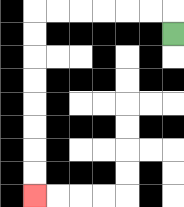{'start': '[7, 1]', 'end': '[1, 8]', 'path_directions': 'U,L,L,L,L,L,L,D,D,D,D,D,D,D,D', 'path_coordinates': '[[7, 1], [7, 0], [6, 0], [5, 0], [4, 0], [3, 0], [2, 0], [1, 0], [1, 1], [1, 2], [1, 3], [1, 4], [1, 5], [1, 6], [1, 7], [1, 8]]'}